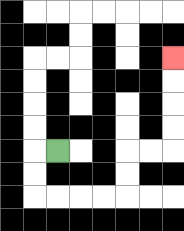{'start': '[2, 6]', 'end': '[7, 2]', 'path_directions': 'L,D,D,R,R,R,R,U,U,R,R,U,U,U,U', 'path_coordinates': '[[2, 6], [1, 6], [1, 7], [1, 8], [2, 8], [3, 8], [4, 8], [5, 8], [5, 7], [5, 6], [6, 6], [7, 6], [7, 5], [7, 4], [7, 3], [7, 2]]'}